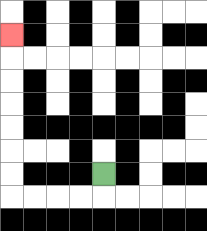{'start': '[4, 7]', 'end': '[0, 1]', 'path_directions': 'D,L,L,L,L,U,U,U,U,U,U,U', 'path_coordinates': '[[4, 7], [4, 8], [3, 8], [2, 8], [1, 8], [0, 8], [0, 7], [0, 6], [0, 5], [0, 4], [0, 3], [0, 2], [0, 1]]'}